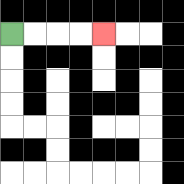{'start': '[0, 1]', 'end': '[4, 1]', 'path_directions': 'R,R,R,R', 'path_coordinates': '[[0, 1], [1, 1], [2, 1], [3, 1], [4, 1]]'}